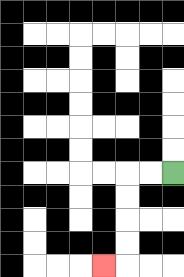{'start': '[7, 7]', 'end': '[4, 11]', 'path_directions': 'L,L,D,D,D,D,L', 'path_coordinates': '[[7, 7], [6, 7], [5, 7], [5, 8], [5, 9], [5, 10], [5, 11], [4, 11]]'}